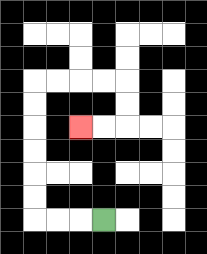{'start': '[4, 9]', 'end': '[3, 5]', 'path_directions': 'L,L,L,U,U,U,U,U,U,R,R,R,R,D,D,L,L', 'path_coordinates': '[[4, 9], [3, 9], [2, 9], [1, 9], [1, 8], [1, 7], [1, 6], [1, 5], [1, 4], [1, 3], [2, 3], [3, 3], [4, 3], [5, 3], [5, 4], [5, 5], [4, 5], [3, 5]]'}